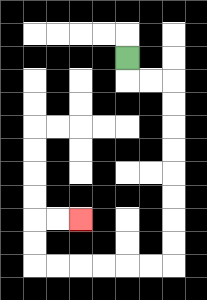{'start': '[5, 2]', 'end': '[3, 9]', 'path_directions': 'D,R,R,D,D,D,D,D,D,D,D,L,L,L,L,L,L,U,U,R,R', 'path_coordinates': '[[5, 2], [5, 3], [6, 3], [7, 3], [7, 4], [7, 5], [7, 6], [7, 7], [7, 8], [7, 9], [7, 10], [7, 11], [6, 11], [5, 11], [4, 11], [3, 11], [2, 11], [1, 11], [1, 10], [1, 9], [2, 9], [3, 9]]'}